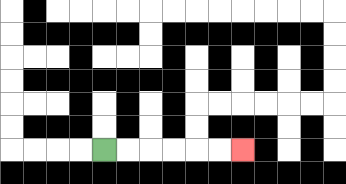{'start': '[4, 6]', 'end': '[10, 6]', 'path_directions': 'R,R,R,R,R,R', 'path_coordinates': '[[4, 6], [5, 6], [6, 6], [7, 6], [8, 6], [9, 6], [10, 6]]'}